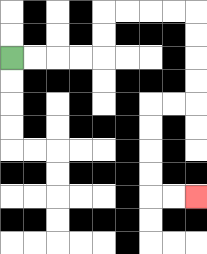{'start': '[0, 2]', 'end': '[8, 8]', 'path_directions': 'R,R,R,R,U,U,R,R,R,R,D,D,D,D,L,L,D,D,D,D,R,R', 'path_coordinates': '[[0, 2], [1, 2], [2, 2], [3, 2], [4, 2], [4, 1], [4, 0], [5, 0], [6, 0], [7, 0], [8, 0], [8, 1], [8, 2], [8, 3], [8, 4], [7, 4], [6, 4], [6, 5], [6, 6], [6, 7], [6, 8], [7, 8], [8, 8]]'}